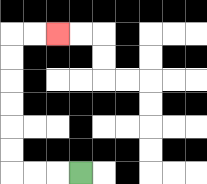{'start': '[3, 7]', 'end': '[2, 1]', 'path_directions': 'L,L,L,U,U,U,U,U,U,R,R', 'path_coordinates': '[[3, 7], [2, 7], [1, 7], [0, 7], [0, 6], [0, 5], [0, 4], [0, 3], [0, 2], [0, 1], [1, 1], [2, 1]]'}